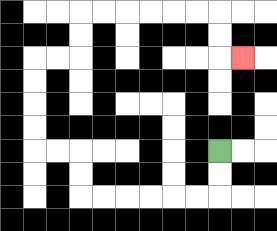{'start': '[9, 6]', 'end': '[10, 2]', 'path_directions': 'D,D,L,L,L,L,L,L,U,U,L,L,U,U,U,U,R,R,U,U,R,R,R,R,R,R,D,D,R', 'path_coordinates': '[[9, 6], [9, 7], [9, 8], [8, 8], [7, 8], [6, 8], [5, 8], [4, 8], [3, 8], [3, 7], [3, 6], [2, 6], [1, 6], [1, 5], [1, 4], [1, 3], [1, 2], [2, 2], [3, 2], [3, 1], [3, 0], [4, 0], [5, 0], [6, 0], [7, 0], [8, 0], [9, 0], [9, 1], [9, 2], [10, 2]]'}